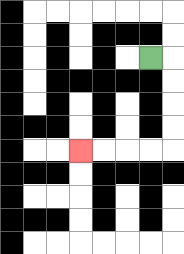{'start': '[6, 2]', 'end': '[3, 6]', 'path_directions': 'R,D,D,D,D,L,L,L,L', 'path_coordinates': '[[6, 2], [7, 2], [7, 3], [7, 4], [7, 5], [7, 6], [6, 6], [5, 6], [4, 6], [3, 6]]'}